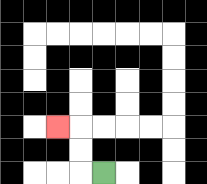{'start': '[4, 7]', 'end': '[2, 5]', 'path_directions': 'L,U,U,L', 'path_coordinates': '[[4, 7], [3, 7], [3, 6], [3, 5], [2, 5]]'}